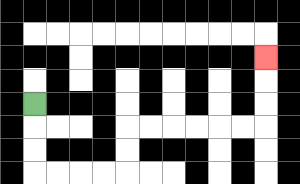{'start': '[1, 4]', 'end': '[11, 2]', 'path_directions': 'D,D,D,R,R,R,R,U,U,R,R,R,R,R,R,U,U,U', 'path_coordinates': '[[1, 4], [1, 5], [1, 6], [1, 7], [2, 7], [3, 7], [4, 7], [5, 7], [5, 6], [5, 5], [6, 5], [7, 5], [8, 5], [9, 5], [10, 5], [11, 5], [11, 4], [11, 3], [11, 2]]'}